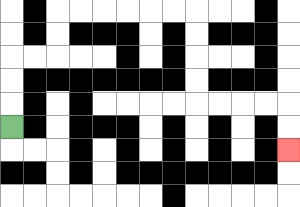{'start': '[0, 5]', 'end': '[12, 6]', 'path_directions': 'U,U,U,R,R,U,U,R,R,R,R,R,R,D,D,D,D,R,R,R,R,D,D', 'path_coordinates': '[[0, 5], [0, 4], [0, 3], [0, 2], [1, 2], [2, 2], [2, 1], [2, 0], [3, 0], [4, 0], [5, 0], [6, 0], [7, 0], [8, 0], [8, 1], [8, 2], [8, 3], [8, 4], [9, 4], [10, 4], [11, 4], [12, 4], [12, 5], [12, 6]]'}